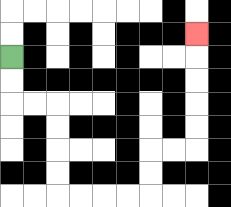{'start': '[0, 2]', 'end': '[8, 1]', 'path_directions': 'D,D,R,R,D,D,D,D,R,R,R,R,U,U,R,R,U,U,U,U,U', 'path_coordinates': '[[0, 2], [0, 3], [0, 4], [1, 4], [2, 4], [2, 5], [2, 6], [2, 7], [2, 8], [3, 8], [4, 8], [5, 8], [6, 8], [6, 7], [6, 6], [7, 6], [8, 6], [8, 5], [8, 4], [8, 3], [8, 2], [8, 1]]'}